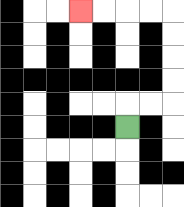{'start': '[5, 5]', 'end': '[3, 0]', 'path_directions': 'U,R,R,U,U,U,U,L,L,L,L', 'path_coordinates': '[[5, 5], [5, 4], [6, 4], [7, 4], [7, 3], [7, 2], [7, 1], [7, 0], [6, 0], [5, 0], [4, 0], [3, 0]]'}